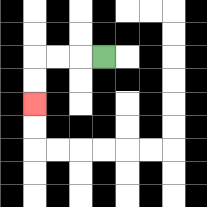{'start': '[4, 2]', 'end': '[1, 4]', 'path_directions': 'L,L,L,D,D', 'path_coordinates': '[[4, 2], [3, 2], [2, 2], [1, 2], [1, 3], [1, 4]]'}